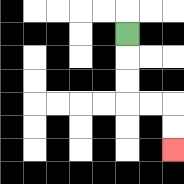{'start': '[5, 1]', 'end': '[7, 6]', 'path_directions': 'D,D,D,R,R,D,D', 'path_coordinates': '[[5, 1], [5, 2], [5, 3], [5, 4], [6, 4], [7, 4], [7, 5], [7, 6]]'}